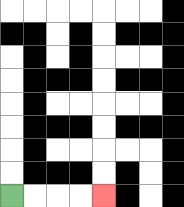{'start': '[0, 8]', 'end': '[4, 8]', 'path_directions': 'R,R,R,R', 'path_coordinates': '[[0, 8], [1, 8], [2, 8], [3, 8], [4, 8]]'}